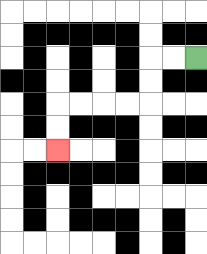{'start': '[8, 2]', 'end': '[2, 6]', 'path_directions': 'L,L,D,D,L,L,L,L,D,D', 'path_coordinates': '[[8, 2], [7, 2], [6, 2], [6, 3], [6, 4], [5, 4], [4, 4], [3, 4], [2, 4], [2, 5], [2, 6]]'}